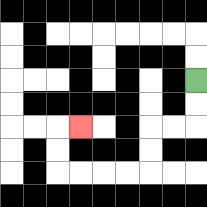{'start': '[8, 3]', 'end': '[3, 5]', 'path_directions': 'D,D,L,L,D,D,L,L,L,L,U,U,R', 'path_coordinates': '[[8, 3], [8, 4], [8, 5], [7, 5], [6, 5], [6, 6], [6, 7], [5, 7], [4, 7], [3, 7], [2, 7], [2, 6], [2, 5], [3, 5]]'}